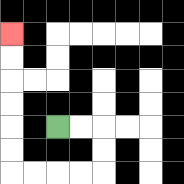{'start': '[2, 5]', 'end': '[0, 1]', 'path_directions': 'R,R,D,D,L,L,L,L,U,U,U,U,U,U', 'path_coordinates': '[[2, 5], [3, 5], [4, 5], [4, 6], [4, 7], [3, 7], [2, 7], [1, 7], [0, 7], [0, 6], [0, 5], [0, 4], [0, 3], [0, 2], [0, 1]]'}